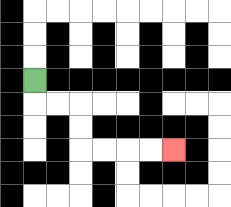{'start': '[1, 3]', 'end': '[7, 6]', 'path_directions': 'D,R,R,D,D,R,R,R,R', 'path_coordinates': '[[1, 3], [1, 4], [2, 4], [3, 4], [3, 5], [3, 6], [4, 6], [5, 6], [6, 6], [7, 6]]'}